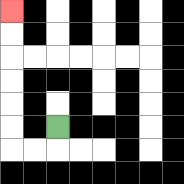{'start': '[2, 5]', 'end': '[0, 0]', 'path_directions': 'D,L,L,U,U,U,U,U,U', 'path_coordinates': '[[2, 5], [2, 6], [1, 6], [0, 6], [0, 5], [0, 4], [0, 3], [0, 2], [0, 1], [0, 0]]'}